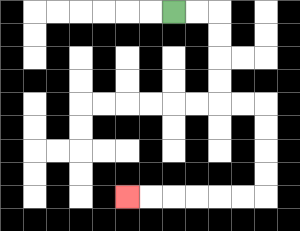{'start': '[7, 0]', 'end': '[5, 8]', 'path_directions': 'R,R,D,D,D,D,R,R,D,D,D,D,L,L,L,L,L,L', 'path_coordinates': '[[7, 0], [8, 0], [9, 0], [9, 1], [9, 2], [9, 3], [9, 4], [10, 4], [11, 4], [11, 5], [11, 6], [11, 7], [11, 8], [10, 8], [9, 8], [8, 8], [7, 8], [6, 8], [5, 8]]'}